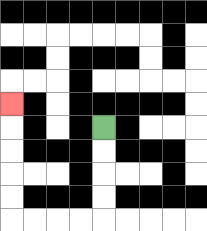{'start': '[4, 5]', 'end': '[0, 4]', 'path_directions': 'D,D,D,D,L,L,L,L,U,U,U,U,U', 'path_coordinates': '[[4, 5], [4, 6], [4, 7], [4, 8], [4, 9], [3, 9], [2, 9], [1, 9], [0, 9], [0, 8], [0, 7], [0, 6], [0, 5], [0, 4]]'}